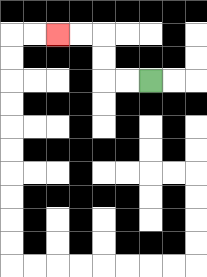{'start': '[6, 3]', 'end': '[2, 1]', 'path_directions': 'L,L,U,U,L,L', 'path_coordinates': '[[6, 3], [5, 3], [4, 3], [4, 2], [4, 1], [3, 1], [2, 1]]'}